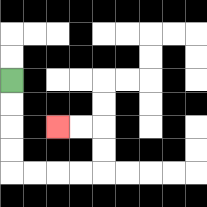{'start': '[0, 3]', 'end': '[2, 5]', 'path_directions': 'D,D,D,D,R,R,R,R,U,U,L,L', 'path_coordinates': '[[0, 3], [0, 4], [0, 5], [0, 6], [0, 7], [1, 7], [2, 7], [3, 7], [4, 7], [4, 6], [4, 5], [3, 5], [2, 5]]'}